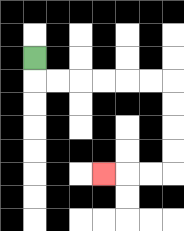{'start': '[1, 2]', 'end': '[4, 7]', 'path_directions': 'D,R,R,R,R,R,R,D,D,D,D,L,L,L', 'path_coordinates': '[[1, 2], [1, 3], [2, 3], [3, 3], [4, 3], [5, 3], [6, 3], [7, 3], [7, 4], [7, 5], [7, 6], [7, 7], [6, 7], [5, 7], [4, 7]]'}